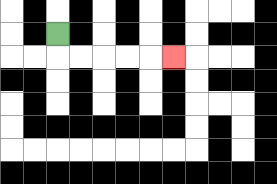{'start': '[2, 1]', 'end': '[7, 2]', 'path_directions': 'D,R,R,R,R,R', 'path_coordinates': '[[2, 1], [2, 2], [3, 2], [4, 2], [5, 2], [6, 2], [7, 2]]'}